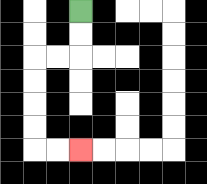{'start': '[3, 0]', 'end': '[3, 6]', 'path_directions': 'D,D,L,L,D,D,D,D,R,R', 'path_coordinates': '[[3, 0], [3, 1], [3, 2], [2, 2], [1, 2], [1, 3], [1, 4], [1, 5], [1, 6], [2, 6], [3, 6]]'}